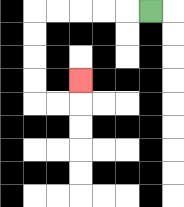{'start': '[6, 0]', 'end': '[3, 3]', 'path_directions': 'L,L,L,L,L,D,D,D,D,R,R,U', 'path_coordinates': '[[6, 0], [5, 0], [4, 0], [3, 0], [2, 0], [1, 0], [1, 1], [1, 2], [1, 3], [1, 4], [2, 4], [3, 4], [3, 3]]'}